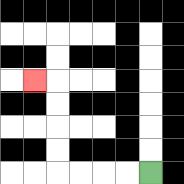{'start': '[6, 7]', 'end': '[1, 3]', 'path_directions': 'L,L,L,L,U,U,U,U,L', 'path_coordinates': '[[6, 7], [5, 7], [4, 7], [3, 7], [2, 7], [2, 6], [2, 5], [2, 4], [2, 3], [1, 3]]'}